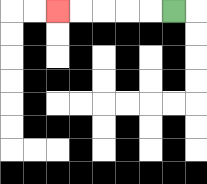{'start': '[7, 0]', 'end': '[2, 0]', 'path_directions': 'L,L,L,L,L', 'path_coordinates': '[[7, 0], [6, 0], [5, 0], [4, 0], [3, 0], [2, 0]]'}